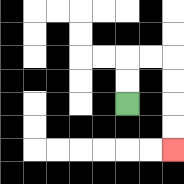{'start': '[5, 4]', 'end': '[7, 6]', 'path_directions': 'U,U,R,R,D,D,D,D', 'path_coordinates': '[[5, 4], [5, 3], [5, 2], [6, 2], [7, 2], [7, 3], [7, 4], [7, 5], [7, 6]]'}